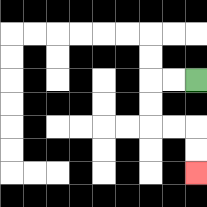{'start': '[8, 3]', 'end': '[8, 7]', 'path_directions': 'L,L,D,D,R,R,D,D', 'path_coordinates': '[[8, 3], [7, 3], [6, 3], [6, 4], [6, 5], [7, 5], [8, 5], [8, 6], [8, 7]]'}